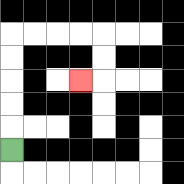{'start': '[0, 6]', 'end': '[3, 3]', 'path_directions': 'U,U,U,U,U,R,R,R,R,D,D,L', 'path_coordinates': '[[0, 6], [0, 5], [0, 4], [0, 3], [0, 2], [0, 1], [1, 1], [2, 1], [3, 1], [4, 1], [4, 2], [4, 3], [3, 3]]'}